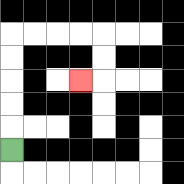{'start': '[0, 6]', 'end': '[3, 3]', 'path_directions': 'U,U,U,U,U,R,R,R,R,D,D,L', 'path_coordinates': '[[0, 6], [0, 5], [0, 4], [0, 3], [0, 2], [0, 1], [1, 1], [2, 1], [3, 1], [4, 1], [4, 2], [4, 3], [3, 3]]'}